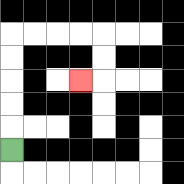{'start': '[0, 6]', 'end': '[3, 3]', 'path_directions': 'U,U,U,U,U,R,R,R,R,D,D,L', 'path_coordinates': '[[0, 6], [0, 5], [0, 4], [0, 3], [0, 2], [0, 1], [1, 1], [2, 1], [3, 1], [4, 1], [4, 2], [4, 3], [3, 3]]'}